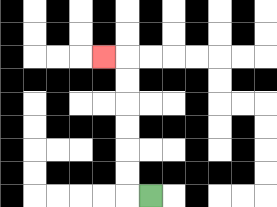{'start': '[6, 8]', 'end': '[4, 2]', 'path_directions': 'L,U,U,U,U,U,U,L', 'path_coordinates': '[[6, 8], [5, 8], [5, 7], [5, 6], [5, 5], [5, 4], [5, 3], [5, 2], [4, 2]]'}